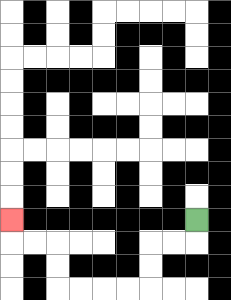{'start': '[8, 9]', 'end': '[0, 9]', 'path_directions': 'D,L,L,D,D,L,L,L,L,U,U,L,L,U', 'path_coordinates': '[[8, 9], [8, 10], [7, 10], [6, 10], [6, 11], [6, 12], [5, 12], [4, 12], [3, 12], [2, 12], [2, 11], [2, 10], [1, 10], [0, 10], [0, 9]]'}